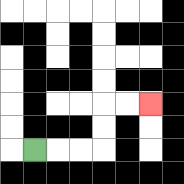{'start': '[1, 6]', 'end': '[6, 4]', 'path_directions': 'R,R,R,U,U,R,R', 'path_coordinates': '[[1, 6], [2, 6], [3, 6], [4, 6], [4, 5], [4, 4], [5, 4], [6, 4]]'}